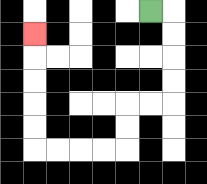{'start': '[6, 0]', 'end': '[1, 1]', 'path_directions': 'R,D,D,D,D,L,L,D,D,L,L,L,L,U,U,U,U,U', 'path_coordinates': '[[6, 0], [7, 0], [7, 1], [7, 2], [7, 3], [7, 4], [6, 4], [5, 4], [5, 5], [5, 6], [4, 6], [3, 6], [2, 6], [1, 6], [1, 5], [1, 4], [1, 3], [1, 2], [1, 1]]'}